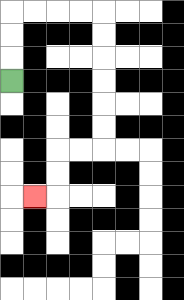{'start': '[0, 3]', 'end': '[1, 8]', 'path_directions': 'U,U,U,R,R,R,R,D,D,D,D,D,D,L,L,D,D,L', 'path_coordinates': '[[0, 3], [0, 2], [0, 1], [0, 0], [1, 0], [2, 0], [3, 0], [4, 0], [4, 1], [4, 2], [4, 3], [4, 4], [4, 5], [4, 6], [3, 6], [2, 6], [2, 7], [2, 8], [1, 8]]'}